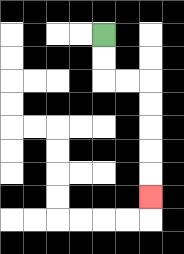{'start': '[4, 1]', 'end': '[6, 8]', 'path_directions': 'D,D,R,R,D,D,D,D,D', 'path_coordinates': '[[4, 1], [4, 2], [4, 3], [5, 3], [6, 3], [6, 4], [6, 5], [6, 6], [6, 7], [6, 8]]'}